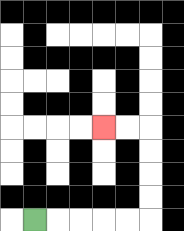{'start': '[1, 9]', 'end': '[4, 5]', 'path_directions': 'R,R,R,R,R,U,U,U,U,L,L', 'path_coordinates': '[[1, 9], [2, 9], [3, 9], [4, 9], [5, 9], [6, 9], [6, 8], [6, 7], [6, 6], [6, 5], [5, 5], [4, 5]]'}